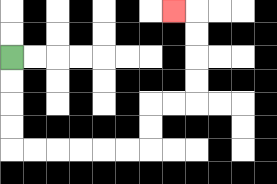{'start': '[0, 2]', 'end': '[7, 0]', 'path_directions': 'D,D,D,D,R,R,R,R,R,R,U,U,R,R,U,U,U,U,L', 'path_coordinates': '[[0, 2], [0, 3], [0, 4], [0, 5], [0, 6], [1, 6], [2, 6], [3, 6], [4, 6], [5, 6], [6, 6], [6, 5], [6, 4], [7, 4], [8, 4], [8, 3], [8, 2], [8, 1], [8, 0], [7, 0]]'}